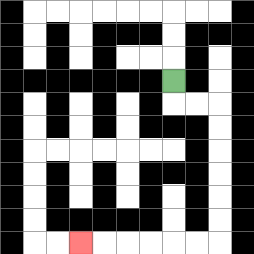{'start': '[7, 3]', 'end': '[3, 10]', 'path_directions': 'D,R,R,D,D,D,D,D,D,L,L,L,L,L,L', 'path_coordinates': '[[7, 3], [7, 4], [8, 4], [9, 4], [9, 5], [9, 6], [9, 7], [9, 8], [9, 9], [9, 10], [8, 10], [7, 10], [6, 10], [5, 10], [4, 10], [3, 10]]'}